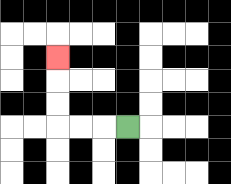{'start': '[5, 5]', 'end': '[2, 2]', 'path_directions': 'L,L,L,U,U,U', 'path_coordinates': '[[5, 5], [4, 5], [3, 5], [2, 5], [2, 4], [2, 3], [2, 2]]'}